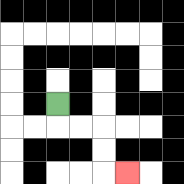{'start': '[2, 4]', 'end': '[5, 7]', 'path_directions': 'D,R,R,D,D,R', 'path_coordinates': '[[2, 4], [2, 5], [3, 5], [4, 5], [4, 6], [4, 7], [5, 7]]'}